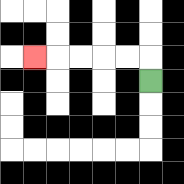{'start': '[6, 3]', 'end': '[1, 2]', 'path_directions': 'U,L,L,L,L,L', 'path_coordinates': '[[6, 3], [6, 2], [5, 2], [4, 2], [3, 2], [2, 2], [1, 2]]'}